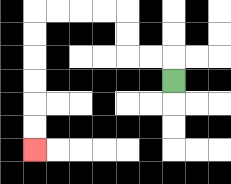{'start': '[7, 3]', 'end': '[1, 6]', 'path_directions': 'U,L,L,U,U,L,L,L,L,D,D,D,D,D,D', 'path_coordinates': '[[7, 3], [7, 2], [6, 2], [5, 2], [5, 1], [5, 0], [4, 0], [3, 0], [2, 0], [1, 0], [1, 1], [1, 2], [1, 3], [1, 4], [1, 5], [1, 6]]'}